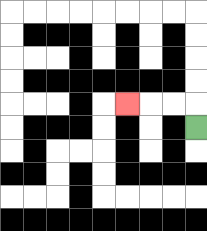{'start': '[8, 5]', 'end': '[5, 4]', 'path_directions': 'U,L,L,L', 'path_coordinates': '[[8, 5], [8, 4], [7, 4], [6, 4], [5, 4]]'}